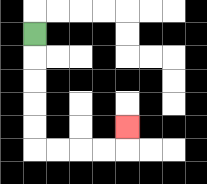{'start': '[1, 1]', 'end': '[5, 5]', 'path_directions': 'D,D,D,D,D,R,R,R,R,U', 'path_coordinates': '[[1, 1], [1, 2], [1, 3], [1, 4], [1, 5], [1, 6], [2, 6], [3, 6], [4, 6], [5, 6], [5, 5]]'}